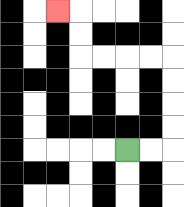{'start': '[5, 6]', 'end': '[2, 0]', 'path_directions': 'R,R,U,U,U,U,L,L,L,L,U,U,L', 'path_coordinates': '[[5, 6], [6, 6], [7, 6], [7, 5], [7, 4], [7, 3], [7, 2], [6, 2], [5, 2], [4, 2], [3, 2], [3, 1], [3, 0], [2, 0]]'}